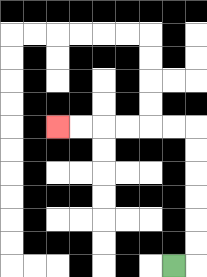{'start': '[7, 11]', 'end': '[2, 5]', 'path_directions': 'R,U,U,U,U,U,U,L,L,L,L,L,L', 'path_coordinates': '[[7, 11], [8, 11], [8, 10], [8, 9], [8, 8], [8, 7], [8, 6], [8, 5], [7, 5], [6, 5], [5, 5], [4, 5], [3, 5], [2, 5]]'}